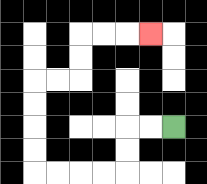{'start': '[7, 5]', 'end': '[6, 1]', 'path_directions': 'L,L,D,D,L,L,L,L,U,U,U,U,R,R,U,U,R,R,R', 'path_coordinates': '[[7, 5], [6, 5], [5, 5], [5, 6], [5, 7], [4, 7], [3, 7], [2, 7], [1, 7], [1, 6], [1, 5], [1, 4], [1, 3], [2, 3], [3, 3], [3, 2], [3, 1], [4, 1], [5, 1], [6, 1]]'}